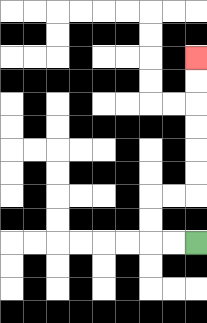{'start': '[8, 10]', 'end': '[8, 2]', 'path_directions': 'L,L,U,U,R,R,U,U,U,U,U,U', 'path_coordinates': '[[8, 10], [7, 10], [6, 10], [6, 9], [6, 8], [7, 8], [8, 8], [8, 7], [8, 6], [8, 5], [8, 4], [8, 3], [8, 2]]'}